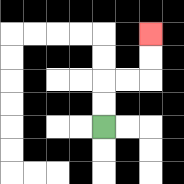{'start': '[4, 5]', 'end': '[6, 1]', 'path_directions': 'U,U,R,R,U,U', 'path_coordinates': '[[4, 5], [4, 4], [4, 3], [5, 3], [6, 3], [6, 2], [6, 1]]'}